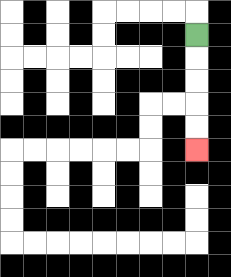{'start': '[8, 1]', 'end': '[8, 6]', 'path_directions': 'D,D,D,D,D', 'path_coordinates': '[[8, 1], [8, 2], [8, 3], [8, 4], [8, 5], [8, 6]]'}